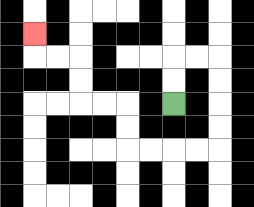{'start': '[7, 4]', 'end': '[1, 1]', 'path_directions': 'U,U,R,R,D,D,D,D,L,L,L,L,U,U,L,L,U,U,L,L,U', 'path_coordinates': '[[7, 4], [7, 3], [7, 2], [8, 2], [9, 2], [9, 3], [9, 4], [9, 5], [9, 6], [8, 6], [7, 6], [6, 6], [5, 6], [5, 5], [5, 4], [4, 4], [3, 4], [3, 3], [3, 2], [2, 2], [1, 2], [1, 1]]'}